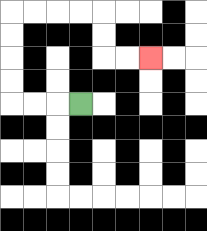{'start': '[3, 4]', 'end': '[6, 2]', 'path_directions': 'L,L,L,U,U,U,U,R,R,R,R,D,D,R,R', 'path_coordinates': '[[3, 4], [2, 4], [1, 4], [0, 4], [0, 3], [0, 2], [0, 1], [0, 0], [1, 0], [2, 0], [3, 0], [4, 0], [4, 1], [4, 2], [5, 2], [6, 2]]'}